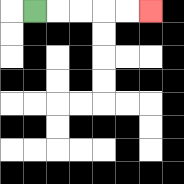{'start': '[1, 0]', 'end': '[6, 0]', 'path_directions': 'R,R,R,R,R', 'path_coordinates': '[[1, 0], [2, 0], [3, 0], [4, 0], [5, 0], [6, 0]]'}